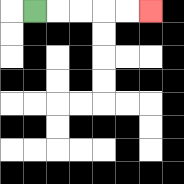{'start': '[1, 0]', 'end': '[6, 0]', 'path_directions': 'R,R,R,R,R', 'path_coordinates': '[[1, 0], [2, 0], [3, 0], [4, 0], [5, 0], [6, 0]]'}